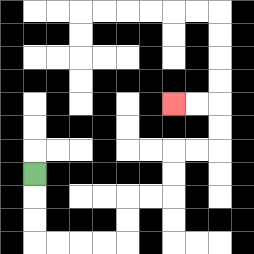{'start': '[1, 7]', 'end': '[7, 4]', 'path_directions': 'D,D,D,R,R,R,R,U,U,R,R,U,U,R,R,U,U,L,L', 'path_coordinates': '[[1, 7], [1, 8], [1, 9], [1, 10], [2, 10], [3, 10], [4, 10], [5, 10], [5, 9], [5, 8], [6, 8], [7, 8], [7, 7], [7, 6], [8, 6], [9, 6], [9, 5], [9, 4], [8, 4], [7, 4]]'}